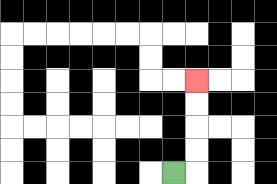{'start': '[7, 7]', 'end': '[8, 3]', 'path_directions': 'R,U,U,U,U', 'path_coordinates': '[[7, 7], [8, 7], [8, 6], [8, 5], [8, 4], [8, 3]]'}